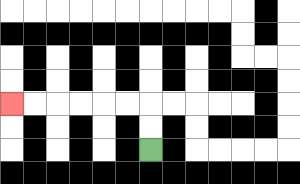{'start': '[6, 6]', 'end': '[0, 4]', 'path_directions': 'U,U,L,L,L,L,L,L', 'path_coordinates': '[[6, 6], [6, 5], [6, 4], [5, 4], [4, 4], [3, 4], [2, 4], [1, 4], [0, 4]]'}